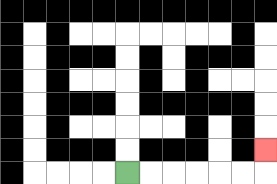{'start': '[5, 7]', 'end': '[11, 6]', 'path_directions': 'R,R,R,R,R,R,U', 'path_coordinates': '[[5, 7], [6, 7], [7, 7], [8, 7], [9, 7], [10, 7], [11, 7], [11, 6]]'}